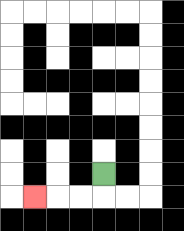{'start': '[4, 7]', 'end': '[1, 8]', 'path_directions': 'D,L,L,L', 'path_coordinates': '[[4, 7], [4, 8], [3, 8], [2, 8], [1, 8]]'}